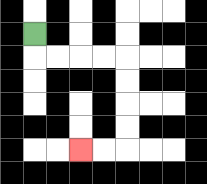{'start': '[1, 1]', 'end': '[3, 6]', 'path_directions': 'D,R,R,R,R,D,D,D,D,L,L', 'path_coordinates': '[[1, 1], [1, 2], [2, 2], [3, 2], [4, 2], [5, 2], [5, 3], [5, 4], [5, 5], [5, 6], [4, 6], [3, 6]]'}